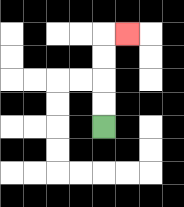{'start': '[4, 5]', 'end': '[5, 1]', 'path_directions': 'U,U,U,U,R', 'path_coordinates': '[[4, 5], [4, 4], [4, 3], [4, 2], [4, 1], [5, 1]]'}